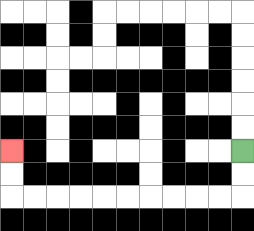{'start': '[10, 6]', 'end': '[0, 6]', 'path_directions': 'D,D,L,L,L,L,L,L,L,L,L,L,U,U', 'path_coordinates': '[[10, 6], [10, 7], [10, 8], [9, 8], [8, 8], [7, 8], [6, 8], [5, 8], [4, 8], [3, 8], [2, 8], [1, 8], [0, 8], [0, 7], [0, 6]]'}